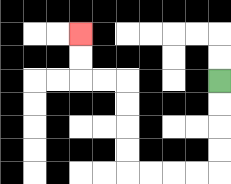{'start': '[9, 3]', 'end': '[3, 1]', 'path_directions': 'D,D,D,D,L,L,L,L,U,U,U,U,L,L,U,U', 'path_coordinates': '[[9, 3], [9, 4], [9, 5], [9, 6], [9, 7], [8, 7], [7, 7], [6, 7], [5, 7], [5, 6], [5, 5], [5, 4], [5, 3], [4, 3], [3, 3], [3, 2], [3, 1]]'}